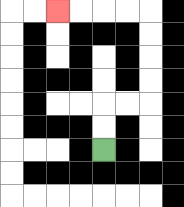{'start': '[4, 6]', 'end': '[2, 0]', 'path_directions': 'U,U,R,R,U,U,U,U,L,L,L,L', 'path_coordinates': '[[4, 6], [4, 5], [4, 4], [5, 4], [6, 4], [6, 3], [6, 2], [6, 1], [6, 0], [5, 0], [4, 0], [3, 0], [2, 0]]'}